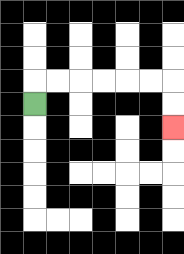{'start': '[1, 4]', 'end': '[7, 5]', 'path_directions': 'U,R,R,R,R,R,R,D,D', 'path_coordinates': '[[1, 4], [1, 3], [2, 3], [3, 3], [4, 3], [5, 3], [6, 3], [7, 3], [7, 4], [7, 5]]'}